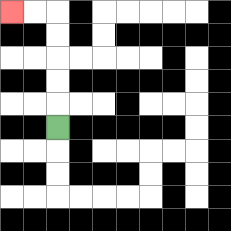{'start': '[2, 5]', 'end': '[0, 0]', 'path_directions': 'U,U,U,U,U,L,L', 'path_coordinates': '[[2, 5], [2, 4], [2, 3], [2, 2], [2, 1], [2, 0], [1, 0], [0, 0]]'}